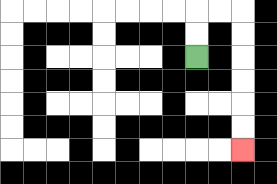{'start': '[8, 2]', 'end': '[10, 6]', 'path_directions': 'U,U,R,R,D,D,D,D,D,D', 'path_coordinates': '[[8, 2], [8, 1], [8, 0], [9, 0], [10, 0], [10, 1], [10, 2], [10, 3], [10, 4], [10, 5], [10, 6]]'}